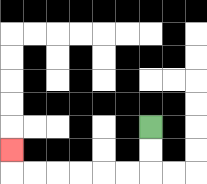{'start': '[6, 5]', 'end': '[0, 6]', 'path_directions': 'D,D,L,L,L,L,L,L,U', 'path_coordinates': '[[6, 5], [6, 6], [6, 7], [5, 7], [4, 7], [3, 7], [2, 7], [1, 7], [0, 7], [0, 6]]'}